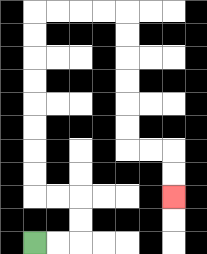{'start': '[1, 10]', 'end': '[7, 8]', 'path_directions': 'R,R,U,U,L,L,U,U,U,U,U,U,U,U,R,R,R,R,D,D,D,D,D,D,R,R,D,D', 'path_coordinates': '[[1, 10], [2, 10], [3, 10], [3, 9], [3, 8], [2, 8], [1, 8], [1, 7], [1, 6], [1, 5], [1, 4], [1, 3], [1, 2], [1, 1], [1, 0], [2, 0], [3, 0], [4, 0], [5, 0], [5, 1], [5, 2], [5, 3], [5, 4], [5, 5], [5, 6], [6, 6], [7, 6], [7, 7], [7, 8]]'}